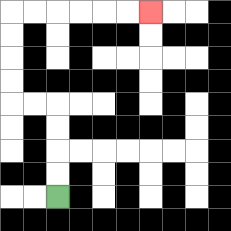{'start': '[2, 8]', 'end': '[6, 0]', 'path_directions': 'U,U,U,U,L,L,U,U,U,U,R,R,R,R,R,R', 'path_coordinates': '[[2, 8], [2, 7], [2, 6], [2, 5], [2, 4], [1, 4], [0, 4], [0, 3], [0, 2], [0, 1], [0, 0], [1, 0], [2, 0], [3, 0], [4, 0], [5, 0], [6, 0]]'}